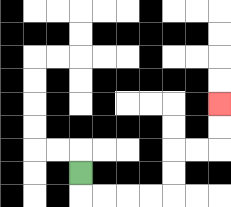{'start': '[3, 7]', 'end': '[9, 4]', 'path_directions': 'D,R,R,R,R,U,U,R,R,U,U', 'path_coordinates': '[[3, 7], [3, 8], [4, 8], [5, 8], [6, 8], [7, 8], [7, 7], [7, 6], [8, 6], [9, 6], [9, 5], [9, 4]]'}